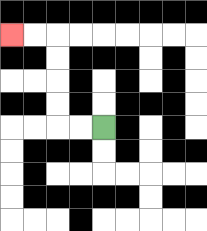{'start': '[4, 5]', 'end': '[0, 1]', 'path_directions': 'L,L,U,U,U,U,L,L', 'path_coordinates': '[[4, 5], [3, 5], [2, 5], [2, 4], [2, 3], [2, 2], [2, 1], [1, 1], [0, 1]]'}